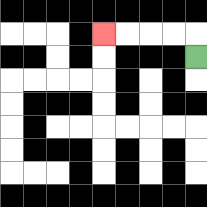{'start': '[8, 2]', 'end': '[4, 1]', 'path_directions': 'U,L,L,L,L', 'path_coordinates': '[[8, 2], [8, 1], [7, 1], [6, 1], [5, 1], [4, 1]]'}